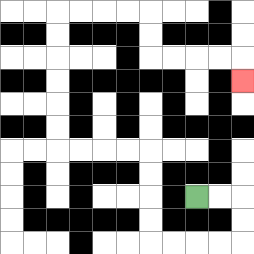{'start': '[8, 8]', 'end': '[10, 3]', 'path_directions': 'R,R,D,D,L,L,L,L,U,U,U,U,L,L,L,L,U,U,U,U,U,U,R,R,R,R,D,D,R,R,R,R,D', 'path_coordinates': '[[8, 8], [9, 8], [10, 8], [10, 9], [10, 10], [9, 10], [8, 10], [7, 10], [6, 10], [6, 9], [6, 8], [6, 7], [6, 6], [5, 6], [4, 6], [3, 6], [2, 6], [2, 5], [2, 4], [2, 3], [2, 2], [2, 1], [2, 0], [3, 0], [4, 0], [5, 0], [6, 0], [6, 1], [6, 2], [7, 2], [8, 2], [9, 2], [10, 2], [10, 3]]'}